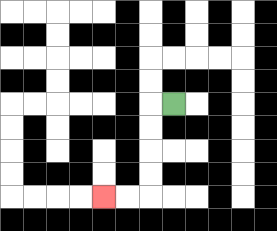{'start': '[7, 4]', 'end': '[4, 8]', 'path_directions': 'L,D,D,D,D,L,L', 'path_coordinates': '[[7, 4], [6, 4], [6, 5], [6, 6], [6, 7], [6, 8], [5, 8], [4, 8]]'}